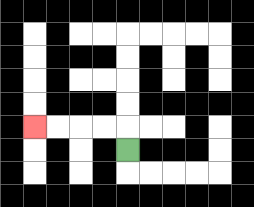{'start': '[5, 6]', 'end': '[1, 5]', 'path_directions': 'U,L,L,L,L', 'path_coordinates': '[[5, 6], [5, 5], [4, 5], [3, 5], [2, 5], [1, 5]]'}